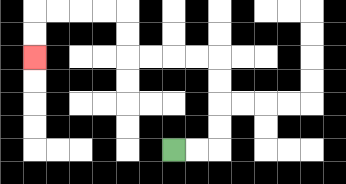{'start': '[7, 6]', 'end': '[1, 2]', 'path_directions': 'R,R,U,U,U,U,L,L,L,L,U,U,L,L,L,L,D,D', 'path_coordinates': '[[7, 6], [8, 6], [9, 6], [9, 5], [9, 4], [9, 3], [9, 2], [8, 2], [7, 2], [6, 2], [5, 2], [5, 1], [5, 0], [4, 0], [3, 0], [2, 0], [1, 0], [1, 1], [1, 2]]'}